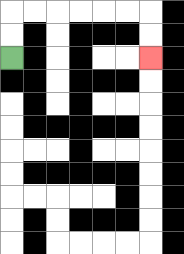{'start': '[0, 2]', 'end': '[6, 2]', 'path_directions': 'U,U,R,R,R,R,R,R,D,D', 'path_coordinates': '[[0, 2], [0, 1], [0, 0], [1, 0], [2, 0], [3, 0], [4, 0], [5, 0], [6, 0], [6, 1], [6, 2]]'}